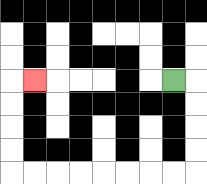{'start': '[7, 3]', 'end': '[1, 3]', 'path_directions': 'R,D,D,D,D,L,L,L,L,L,L,L,L,U,U,U,U,R', 'path_coordinates': '[[7, 3], [8, 3], [8, 4], [8, 5], [8, 6], [8, 7], [7, 7], [6, 7], [5, 7], [4, 7], [3, 7], [2, 7], [1, 7], [0, 7], [0, 6], [0, 5], [0, 4], [0, 3], [1, 3]]'}